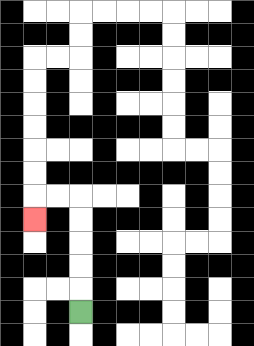{'start': '[3, 13]', 'end': '[1, 9]', 'path_directions': 'U,U,U,U,U,L,L,D', 'path_coordinates': '[[3, 13], [3, 12], [3, 11], [3, 10], [3, 9], [3, 8], [2, 8], [1, 8], [1, 9]]'}